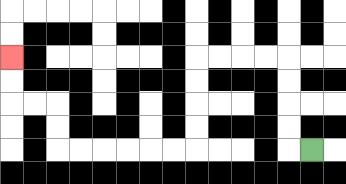{'start': '[13, 6]', 'end': '[0, 2]', 'path_directions': 'L,U,U,U,U,L,L,L,L,D,D,D,D,L,L,L,L,L,L,U,U,L,L,U,U', 'path_coordinates': '[[13, 6], [12, 6], [12, 5], [12, 4], [12, 3], [12, 2], [11, 2], [10, 2], [9, 2], [8, 2], [8, 3], [8, 4], [8, 5], [8, 6], [7, 6], [6, 6], [5, 6], [4, 6], [3, 6], [2, 6], [2, 5], [2, 4], [1, 4], [0, 4], [0, 3], [0, 2]]'}